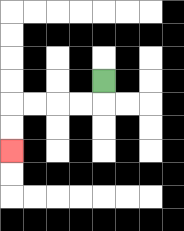{'start': '[4, 3]', 'end': '[0, 6]', 'path_directions': 'D,L,L,L,L,D,D', 'path_coordinates': '[[4, 3], [4, 4], [3, 4], [2, 4], [1, 4], [0, 4], [0, 5], [0, 6]]'}